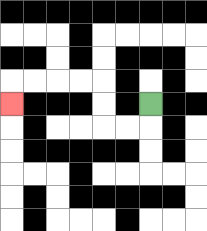{'start': '[6, 4]', 'end': '[0, 4]', 'path_directions': 'D,L,L,U,U,L,L,L,L,D', 'path_coordinates': '[[6, 4], [6, 5], [5, 5], [4, 5], [4, 4], [4, 3], [3, 3], [2, 3], [1, 3], [0, 3], [0, 4]]'}